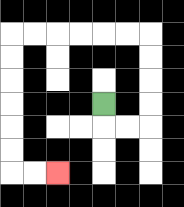{'start': '[4, 4]', 'end': '[2, 7]', 'path_directions': 'D,R,R,U,U,U,U,L,L,L,L,L,L,D,D,D,D,D,D,R,R', 'path_coordinates': '[[4, 4], [4, 5], [5, 5], [6, 5], [6, 4], [6, 3], [6, 2], [6, 1], [5, 1], [4, 1], [3, 1], [2, 1], [1, 1], [0, 1], [0, 2], [0, 3], [0, 4], [0, 5], [0, 6], [0, 7], [1, 7], [2, 7]]'}